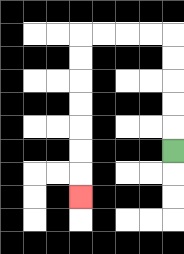{'start': '[7, 6]', 'end': '[3, 8]', 'path_directions': 'U,U,U,U,U,L,L,L,L,D,D,D,D,D,D,D', 'path_coordinates': '[[7, 6], [7, 5], [7, 4], [7, 3], [7, 2], [7, 1], [6, 1], [5, 1], [4, 1], [3, 1], [3, 2], [3, 3], [3, 4], [3, 5], [3, 6], [3, 7], [3, 8]]'}